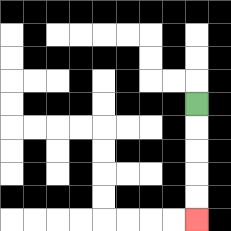{'start': '[8, 4]', 'end': '[8, 9]', 'path_directions': 'D,D,D,D,D', 'path_coordinates': '[[8, 4], [8, 5], [8, 6], [8, 7], [8, 8], [8, 9]]'}